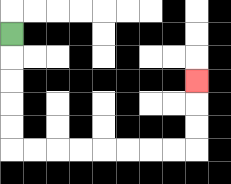{'start': '[0, 1]', 'end': '[8, 3]', 'path_directions': 'D,D,D,D,D,R,R,R,R,R,R,R,R,U,U,U', 'path_coordinates': '[[0, 1], [0, 2], [0, 3], [0, 4], [0, 5], [0, 6], [1, 6], [2, 6], [3, 6], [4, 6], [5, 6], [6, 6], [7, 6], [8, 6], [8, 5], [8, 4], [8, 3]]'}